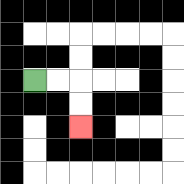{'start': '[1, 3]', 'end': '[3, 5]', 'path_directions': 'R,R,D,D', 'path_coordinates': '[[1, 3], [2, 3], [3, 3], [3, 4], [3, 5]]'}